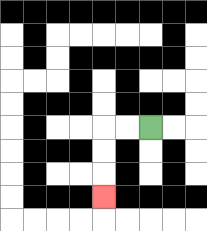{'start': '[6, 5]', 'end': '[4, 8]', 'path_directions': 'L,L,D,D,D', 'path_coordinates': '[[6, 5], [5, 5], [4, 5], [4, 6], [4, 7], [4, 8]]'}